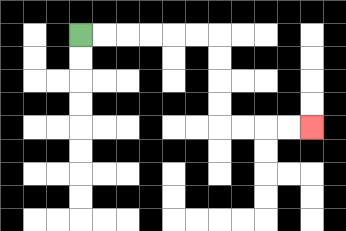{'start': '[3, 1]', 'end': '[13, 5]', 'path_directions': 'R,R,R,R,R,R,D,D,D,D,R,R,R,R', 'path_coordinates': '[[3, 1], [4, 1], [5, 1], [6, 1], [7, 1], [8, 1], [9, 1], [9, 2], [9, 3], [9, 4], [9, 5], [10, 5], [11, 5], [12, 5], [13, 5]]'}